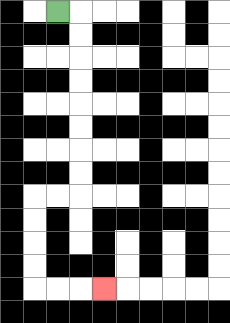{'start': '[2, 0]', 'end': '[4, 12]', 'path_directions': 'R,D,D,D,D,D,D,D,D,L,L,D,D,D,D,R,R,R', 'path_coordinates': '[[2, 0], [3, 0], [3, 1], [3, 2], [3, 3], [3, 4], [3, 5], [3, 6], [3, 7], [3, 8], [2, 8], [1, 8], [1, 9], [1, 10], [1, 11], [1, 12], [2, 12], [3, 12], [4, 12]]'}